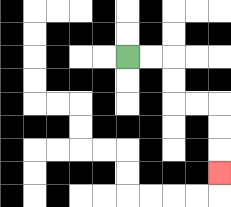{'start': '[5, 2]', 'end': '[9, 7]', 'path_directions': 'R,R,D,D,R,R,D,D,D', 'path_coordinates': '[[5, 2], [6, 2], [7, 2], [7, 3], [7, 4], [8, 4], [9, 4], [9, 5], [9, 6], [9, 7]]'}